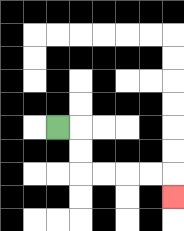{'start': '[2, 5]', 'end': '[7, 8]', 'path_directions': 'R,D,D,R,R,R,R,D', 'path_coordinates': '[[2, 5], [3, 5], [3, 6], [3, 7], [4, 7], [5, 7], [6, 7], [7, 7], [7, 8]]'}